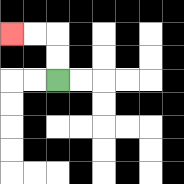{'start': '[2, 3]', 'end': '[0, 1]', 'path_directions': 'U,U,L,L', 'path_coordinates': '[[2, 3], [2, 2], [2, 1], [1, 1], [0, 1]]'}